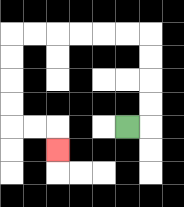{'start': '[5, 5]', 'end': '[2, 6]', 'path_directions': 'R,U,U,U,U,L,L,L,L,L,L,D,D,D,D,R,R,D', 'path_coordinates': '[[5, 5], [6, 5], [6, 4], [6, 3], [6, 2], [6, 1], [5, 1], [4, 1], [3, 1], [2, 1], [1, 1], [0, 1], [0, 2], [0, 3], [0, 4], [0, 5], [1, 5], [2, 5], [2, 6]]'}